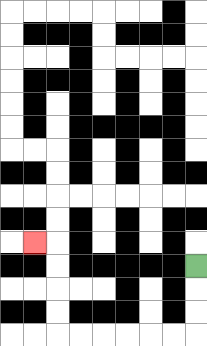{'start': '[8, 11]', 'end': '[1, 10]', 'path_directions': 'D,D,D,L,L,L,L,L,L,U,U,U,U,L', 'path_coordinates': '[[8, 11], [8, 12], [8, 13], [8, 14], [7, 14], [6, 14], [5, 14], [4, 14], [3, 14], [2, 14], [2, 13], [2, 12], [2, 11], [2, 10], [1, 10]]'}